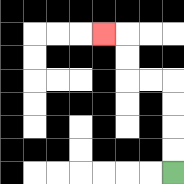{'start': '[7, 7]', 'end': '[4, 1]', 'path_directions': 'U,U,U,U,L,L,U,U,L', 'path_coordinates': '[[7, 7], [7, 6], [7, 5], [7, 4], [7, 3], [6, 3], [5, 3], [5, 2], [5, 1], [4, 1]]'}